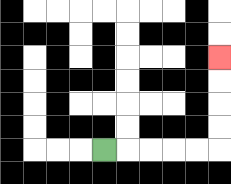{'start': '[4, 6]', 'end': '[9, 2]', 'path_directions': 'R,R,R,R,R,U,U,U,U', 'path_coordinates': '[[4, 6], [5, 6], [6, 6], [7, 6], [8, 6], [9, 6], [9, 5], [9, 4], [9, 3], [9, 2]]'}